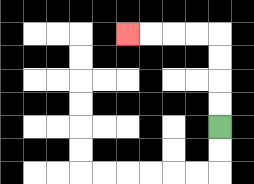{'start': '[9, 5]', 'end': '[5, 1]', 'path_directions': 'U,U,U,U,L,L,L,L', 'path_coordinates': '[[9, 5], [9, 4], [9, 3], [9, 2], [9, 1], [8, 1], [7, 1], [6, 1], [5, 1]]'}